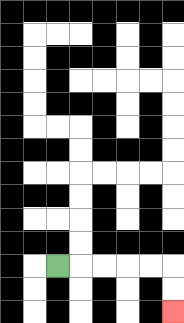{'start': '[2, 11]', 'end': '[7, 13]', 'path_directions': 'R,R,R,R,R,D,D', 'path_coordinates': '[[2, 11], [3, 11], [4, 11], [5, 11], [6, 11], [7, 11], [7, 12], [7, 13]]'}